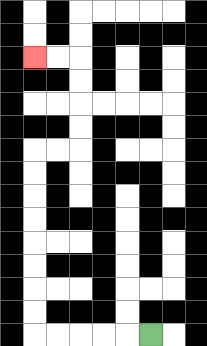{'start': '[6, 14]', 'end': '[1, 2]', 'path_directions': 'L,L,L,L,L,U,U,U,U,U,U,U,U,R,R,U,U,U,U,L,L', 'path_coordinates': '[[6, 14], [5, 14], [4, 14], [3, 14], [2, 14], [1, 14], [1, 13], [1, 12], [1, 11], [1, 10], [1, 9], [1, 8], [1, 7], [1, 6], [2, 6], [3, 6], [3, 5], [3, 4], [3, 3], [3, 2], [2, 2], [1, 2]]'}